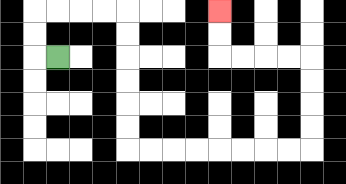{'start': '[2, 2]', 'end': '[9, 0]', 'path_directions': 'L,U,U,R,R,R,R,D,D,D,D,D,D,R,R,R,R,R,R,R,R,U,U,U,U,L,L,L,L,U,U', 'path_coordinates': '[[2, 2], [1, 2], [1, 1], [1, 0], [2, 0], [3, 0], [4, 0], [5, 0], [5, 1], [5, 2], [5, 3], [5, 4], [5, 5], [5, 6], [6, 6], [7, 6], [8, 6], [9, 6], [10, 6], [11, 6], [12, 6], [13, 6], [13, 5], [13, 4], [13, 3], [13, 2], [12, 2], [11, 2], [10, 2], [9, 2], [9, 1], [9, 0]]'}